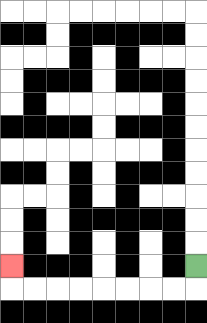{'start': '[8, 11]', 'end': '[0, 11]', 'path_directions': 'D,L,L,L,L,L,L,L,L,U', 'path_coordinates': '[[8, 11], [8, 12], [7, 12], [6, 12], [5, 12], [4, 12], [3, 12], [2, 12], [1, 12], [0, 12], [0, 11]]'}